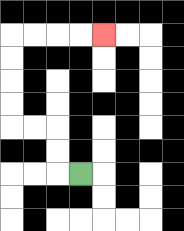{'start': '[3, 7]', 'end': '[4, 1]', 'path_directions': 'L,U,U,L,L,U,U,U,U,R,R,R,R', 'path_coordinates': '[[3, 7], [2, 7], [2, 6], [2, 5], [1, 5], [0, 5], [0, 4], [0, 3], [0, 2], [0, 1], [1, 1], [2, 1], [3, 1], [4, 1]]'}